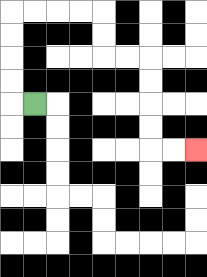{'start': '[1, 4]', 'end': '[8, 6]', 'path_directions': 'L,U,U,U,U,R,R,R,R,D,D,R,R,D,D,D,D,R,R', 'path_coordinates': '[[1, 4], [0, 4], [0, 3], [0, 2], [0, 1], [0, 0], [1, 0], [2, 0], [3, 0], [4, 0], [4, 1], [4, 2], [5, 2], [6, 2], [6, 3], [6, 4], [6, 5], [6, 6], [7, 6], [8, 6]]'}